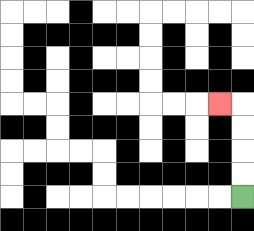{'start': '[10, 8]', 'end': '[9, 4]', 'path_directions': 'U,U,U,U,L', 'path_coordinates': '[[10, 8], [10, 7], [10, 6], [10, 5], [10, 4], [9, 4]]'}